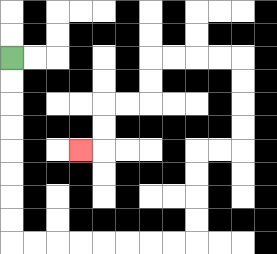{'start': '[0, 2]', 'end': '[3, 6]', 'path_directions': 'D,D,D,D,D,D,D,D,R,R,R,R,R,R,R,R,U,U,U,U,R,R,U,U,U,U,L,L,L,L,D,D,L,L,D,D,L', 'path_coordinates': '[[0, 2], [0, 3], [0, 4], [0, 5], [0, 6], [0, 7], [0, 8], [0, 9], [0, 10], [1, 10], [2, 10], [3, 10], [4, 10], [5, 10], [6, 10], [7, 10], [8, 10], [8, 9], [8, 8], [8, 7], [8, 6], [9, 6], [10, 6], [10, 5], [10, 4], [10, 3], [10, 2], [9, 2], [8, 2], [7, 2], [6, 2], [6, 3], [6, 4], [5, 4], [4, 4], [4, 5], [4, 6], [3, 6]]'}